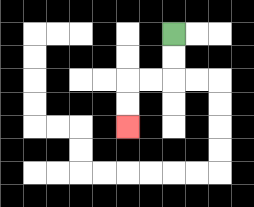{'start': '[7, 1]', 'end': '[5, 5]', 'path_directions': 'D,D,L,L,D,D', 'path_coordinates': '[[7, 1], [7, 2], [7, 3], [6, 3], [5, 3], [5, 4], [5, 5]]'}